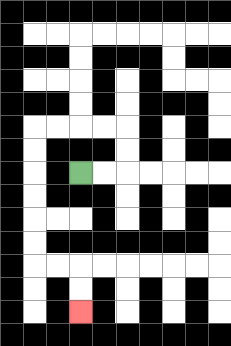{'start': '[3, 7]', 'end': '[3, 13]', 'path_directions': 'R,R,U,U,L,L,L,L,D,D,D,D,D,D,R,R,D,D', 'path_coordinates': '[[3, 7], [4, 7], [5, 7], [5, 6], [5, 5], [4, 5], [3, 5], [2, 5], [1, 5], [1, 6], [1, 7], [1, 8], [1, 9], [1, 10], [1, 11], [2, 11], [3, 11], [3, 12], [3, 13]]'}